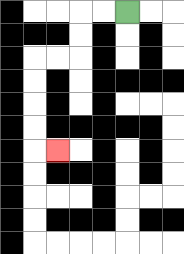{'start': '[5, 0]', 'end': '[2, 6]', 'path_directions': 'L,L,D,D,L,L,D,D,D,D,R', 'path_coordinates': '[[5, 0], [4, 0], [3, 0], [3, 1], [3, 2], [2, 2], [1, 2], [1, 3], [1, 4], [1, 5], [1, 6], [2, 6]]'}